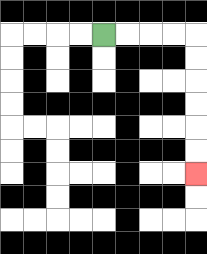{'start': '[4, 1]', 'end': '[8, 7]', 'path_directions': 'R,R,R,R,D,D,D,D,D,D', 'path_coordinates': '[[4, 1], [5, 1], [6, 1], [7, 1], [8, 1], [8, 2], [8, 3], [8, 4], [8, 5], [8, 6], [8, 7]]'}